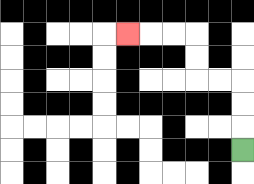{'start': '[10, 6]', 'end': '[5, 1]', 'path_directions': 'U,U,U,L,L,U,U,L,L,L', 'path_coordinates': '[[10, 6], [10, 5], [10, 4], [10, 3], [9, 3], [8, 3], [8, 2], [8, 1], [7, 1], [6, 1], [5, 1]]'}